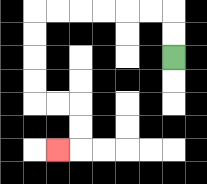{'start': '[7, 2]', 'end': '[2, 6]', 'path_directions': 'U,U,L,L,L,L,L,L,D,D,D,D,R,R,D,D,L', 'path_coordinates': '[[7, 2], [7, 1], [7, 0], [6, 0], [5, 0], [4, 0], [3, 0], [2, 0], [1, 0], [1, 1], [1, 2], [1, 3], [1, 4], [2, 4], [3, 4], [3, 5], [3, 6], [2, 6]]'}